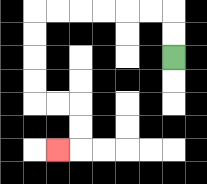{'start': '[7, 2]', 'end': '[2, 6]', 'path_directions': 'U,U,L,L,L,L,L,L,D,D,D,D,R,R,D,D,L', 'path_coordinates': '[[7, 2], [7, 1], [7, 0], [6, 0], [5, 0], [4, 0], [3, 0], [2, 0], [1, 0], [1, 1], [1, 2], [1, 3], [1, 4], [2, 4], [3, 4], [3, 5], [3, 6], [2, 6]]'}